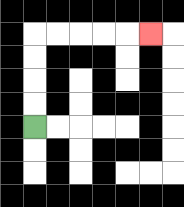{'start': '[1, 5]', 'end': '[6, 1]', 'path_directions': 'U,U,U,U,R,R,R,R,R', 'path_coordinates': '[[1, 5], [1, 4], [1, 3], [1, 2], [1, 1], [2, 1], [3, 1], [4, 1], [5, 1], [6, 1]]'}